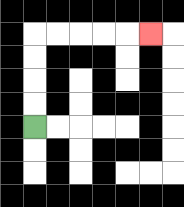{'start': '[1, 5]', 'end': '[6, 1]', 'path_directions': 'U,U,U,U,R,R,R,R,R', 'path_coordinates': '[[1, 5], [1, 4], [1, 3], [1, 2], [1, 1], [2, 1], [3, 1], [4, 1], [5, 1], [6, 1]]'}